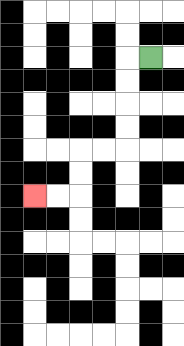{'start': '[6, 2]', 'end': '[1, 8]', 'path_directions': 'L,D,D,D,D,L,L,D,D,L,L', 'path_coordinates': '[[6, 2], [5, 2], [5, 3], [5, 4], [5, 5], [5, 6], [4, 6], [3, 6], [3, 7], [3, 8], [2, 8], [1, 8]]'}